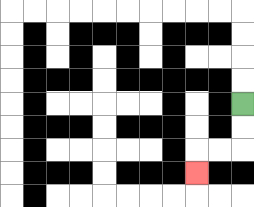{'start': '[10, 4]', 'end': '[8, 7]', 'path_directions': 'D,D,L,L,D', 'path_coordinates': '[[10, 4], [10, 5], [10, 6], [9, 6], [8, 6], [8, 7]]'}